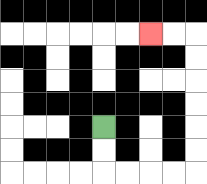{'start': '[4, 5]', 'end': '[6, 1]', 'path_directions': 'D,D,R,R,R,R,U,U,U,U,U,U,L,L', 'path_coordinates': '[[4, 5], [4, 6], [4, 7], [5, 7], [6, 7], [7, 7], [8, 7], [8, 6], [8, 5], [8, 4], [8, 3], [8, 2], [8, 1], [7, 1], [6, 1]]'}